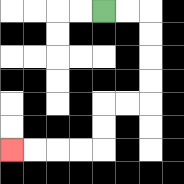{'start': '[4, 0]', 'end': '[0, 6]', 'path_directions': 'R,R,D,D,D,D,L,L,D,D,L,L,L,L', 'path_coordinates': '[[4, 0], [5, 0], [6, 0], [6, 1], [6, 2], [6, 3], [6, 4], [5, 4], [4, 4], [4, 5], [4, 6], [3, 6], [2, 6], [1, 6], [0, 6]]'}